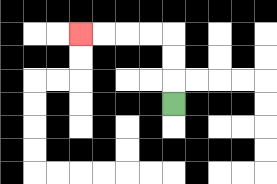{'start': '[7, 4]', 'end': '[3, 1]', 'path_directions': 'U,U,U,L,L,L,L', 'path_coordinates': '[[7, 4], [7, 3], [7, 2], [7, 1], [6, 1], [5, 1], [4, 1], [3, 1]]'}